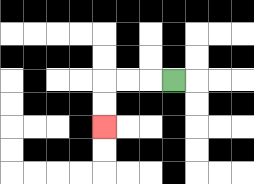{'start': '[7, 3]', 'end': '[4, 5]', 'path_directions': 'L,L,L,D,D', 'path_coordinates': '[[7, 3], [6, 3], [5, 3], [4, 3], [4, 4], [4, 5]]'}